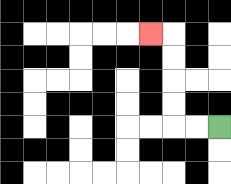{'start': '[9, 5]', 'end': '[6, 1]', 'path_directions': 'L,L,U,U,U,U,L', 'path_coordinates': '[[9, 5], [8, 5], [7, 5], [7, 4], [7, 3], [7, 2], [7, 1], [6, 1]]'}